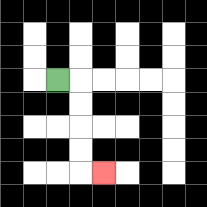{'start': '[2, 3]', 'end': '[4, 7]', 'path_directions': 'R,D,D,D,D,R', 'path_coordinates': '[[2, 3], [3, 3], [3, 4], [3, 5], [3, 6], [3, 7], [4, 7]]'}